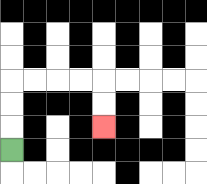{'start': '[0, 6]', 'end': '[4, 5]', 'path_directions': 'U,U,U,R,R,R,R,D,D', 'path_coordinates': '[[0, 6], [0, 5], [0, 4], [0, 3], [1, 3], [2, 3], [3, 3], [4, 3], [4, 4], [4, 5]]'}